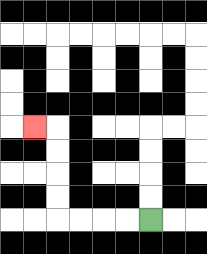{'start': '[6, 9]', 'end': '[1, 5]', 'path_directions': 'L,L,L,L,U,U,U,U,L', 'path_coordinates': '[[6, 9], [5, 9], [4, 9], [3, 9], [2, 9], [2, 8], [2, 7], [2, 6], [2, 5], [1, 5]]'}